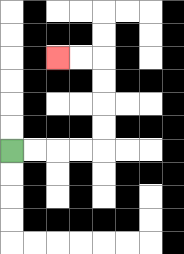{'start': '[0, 6]', 'end': '[2, 2]', 'path_directions': 'R,R,R,R,U,U,U,U,L,L', 'path_coordinates': '[[0, 6], [1, 6], [2, 6], [3, 6], [4, 6], [4, 5], [4, 4], [4, 3], [4, 2], [3, 2], [2, 2]]'}